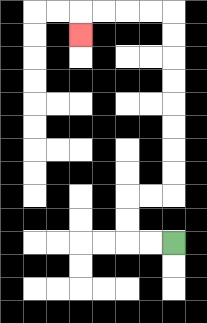{'start': '[7, 10]', 'end': '[3, 1]', 'path_directions': 'L,L,U,U,R,R,U,U,U,U,U,U,U,U,L,L,L,L,D', 'path_coordinates': '[[7, 10], [6, 10], [5, 10], [5, 9], [5, 8], [6, 8], [7, 8], [7, 7], [7, 6], [7, 5], [7, 4], [7, 3], [7, 2], [7, 1], [7, 0], [6, 0], [5, 0], [4, 0], [3, 0], [3, 1]]'}